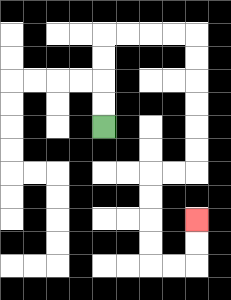{'start': '[4, 5]', 'end': '[8, 9]', 'path_directions': 'U,U,U,U,R,R,R,R,D,D,D,D,D,D,L,L,D,D,D,D,R,R,U,U', 'path_coordinates': '[[4, 5], [4, 4], [4, 3], [4, 2], [4, 1], [5, 1], [6, 1], [7, 1], [8, 1], [8, 2], [8, 3], [8, 4], [8, 5], [8, 6], [8, 7], [7, 7], [6, 7], [6, 8], [6, 9], [6, 10], [6, 11], [7, 11], [8, 11], [8, 10], [8, 9]]'}